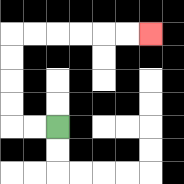{'start': '[2, 5]', 'end': '[6, 1]', 'path_directions': 'L,L,U,U,U,U,R,R,R,R,R,R', 'path_coordinates': '[[2, 5], [1, 5], [0, 5], [0, 4], [0, 3], [0, 2], [0, 1], [1, 1], [2, 1], [3, 1], [4, 1], [5, 1], [6, 1]]'}